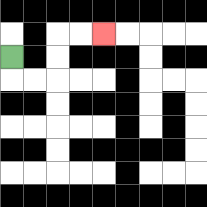{'start': '[0, 2]', 'end': '[4, 1]', 'path_directions': 'D,R,R,U,U,R,R', 'path_coordinates': '[[0, 2], [0, 3], [1, 3], [2, 3], [2, 2], [2, 1], [3, 1], [4, 1]]'}